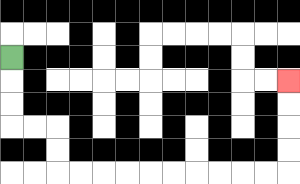{'start': '[0, 2]', 'end': '[12, 3]', 'path_directions': 'D,D,D,R,R,D,D,R,R,R,R,R,R,R,R,R,R,U,U,U,U', 'path_coordinates': '[[0, 2], [0, 3], [0, 4], [0, 5], [1, 5], [2, 5], [2, 6], [2, 7], [3, 7], [4, 7], [5, 7], [6, 7], [7, 7], [8, 7], [9, 7], [10, 7], [11, 7], [12, 7], [12, 6], [12, 5], [12, 4], [12, 3]]'}